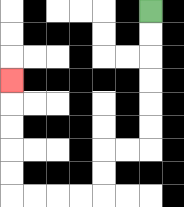{'start': '[6, 0]', 'end': '[0, 3]', 'path_directions': 'D,D,D,D,D,D,L,L,D,D,L,L,L,L,U,U,U,U,U', 'path_coordinates': '[[6, 0], [6, 1], [6, 2], [6, 3], [6, 4], [6, 5], [6, 6], [5, 6], [4, 6], [4, 7], [4, 8], [3, 8], [2, 8], [1, 8], [0, 8], [0, 7], [0, 6], [0, 5], [0, 4], [0, 3]]'}